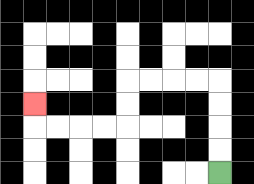{'start': '[9, 7]', 'end': '[1, 4]', 'path_directions': 'U,U,U,U,L,L,L,L,D,D,L,L,L,L,U', 'path_coordinates': '[[9, 7], [9, 6], [9, 5], [9, 4], [9, 3], [8, 3], [7, 3], [6, 3], [5, 3], [5, 4], [5, 5], [4, 5], [3, 5], [2, 5], [1, 5], [1, 4]]'}